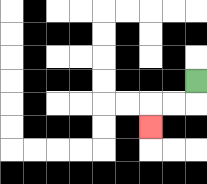{'start': '[8, 3]', 'end': '[6, 5]', 'path_directions': 'D,L,L,D', 'path_coordinates': '[[8, 3], [8, 4], [7, 4], [6, 4], [6, 5]]'}